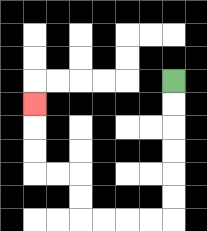{'start': '[7, 3]', 'end': '[1, 4]', 'path_directions': 'D,D,D,D,D,D,L,L,L,L,U,U,L,L,U,U,U', 'path_coordinates': '[[7, 3], [7, 4], [7, 5], [7, 6], [7, 7], [7, 8], [7, 9], [6, 9], [5, 9], [4, 9], [3, 9], [3, 8], [3, 7], [2, 7], [1, 7], [1, 6], [1, 5], [1, 4]]'}